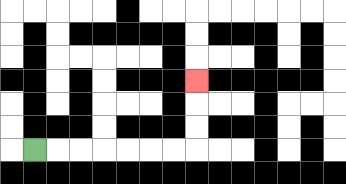{'start': '[1, 6]', 'end': '[8, 3]', 'path_directions': 'R,R,R,R,R,R,R,U,U,U', 'path_coordinates': '[[1, 6], [2, 6], [3, 6], [4, 6], [5, 6], [6, 6], [7, 6], [8, 6], [8, 5], [8, 4], [8, 3]]'}